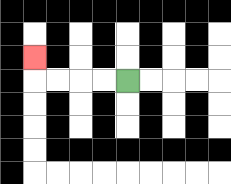{'start': '[5, 3]', 'end': '[1, 2]', 'path_directions': 'L,L,L,L,U', 'path_coordinates': '[[5, 3], [4, 3], [3, 3], [2, 3], [1, 3], [1, 2]]'}